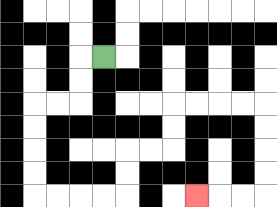{'start': '[4, 2]', 'end': '[8, 8]', 'path_directions': 'L,D,D,L,L,D,D,D,D,R,R,R,R,U,U,R,R,U,U,R,R,R,R,D,D,D,D,L,L,L', 'path_coordinates': '[[4, 2], [3, 2], [3, 3], [3, 4], [2, 4], [1, 4], [1, 5], [1, 6], [1, 7], [1, 8], [2, 8], [3, 8], [4, 8], [5, 8], [5, 7], [5, 6], [6, 6], [7, 6], [7, 5], [7, 4], [8, 4], [9, 4], [10, 4], [11, 4], [11, 5], [11, 6], [11, 7], [11, 8], [10, 8], [9, 8], [8, 8]]'}